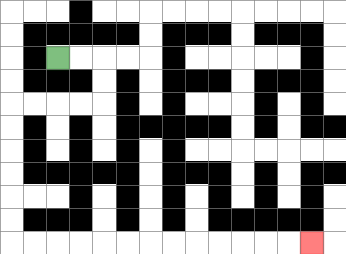{'start': '[2, 2]', 'end': '[13, 10]', 'path_directions': 'R,R,D,D,L,L,L,L,D,D,D,D,D,D,R,R,R,R,R,R,R,R,R,R,R,R,R', 'path_coordinates': '[[2, 2], [3, 2], [4, 2], [4, 3], [4, 4], [3, 4], [2, 4], [1, 4], [0, 4], [0, 5], [0, 6], [0, 7], [0, 8], [0, 9], [0, 10], [1, 10], [2, 10], [3, 10], [4, 10], [5, 10], [6, 10], [7, 10], [8, 10], [9, 10], [10, 10], [11, 10], [12, 10], [13, 10]]'}